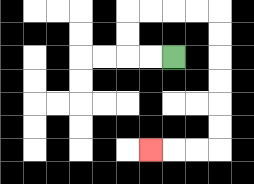{'start': '[7, 2]', 'end': '[6, 6]', 'path_directions': 'L,L,U,U,R,R,R,R,D,D,D,D,D,D,L,L,L', 'path_coordinates': '[[7, 2], [6, 2], [5, 2], [5, 1], [5, 0], [6, 0], [7, 0], [8, 0], [9, 0], [9, 1], [9, 2], [9, 3], [9, 4], [9, 5], [9, 6], [8, 6], [7, 6], [6, 6]]'}